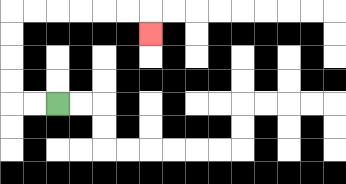{'start': '[2, 4]', 'end': '[6, 1]', 'path_directions': 'L,L,U,U,U,U,R,R,R,R,R,R,D', 'path_coordinates': '[[2, 4], [1, 4], [0, 4], [0, 3], [0, 2], [0, 1], [0, 0], [1, 0], [2, 0], [3, 0], [4, 0], [5, 0], [6, 0], [6, 1]]'}